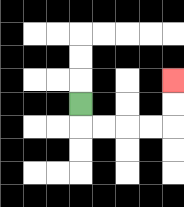{'start': '[3, 4]', 'end': '[7, 3]', 'path_directions': 'D,R,R,R,R,U,U', 'path_coordinates': '[[3, 4], [3, 5], [4, 5], [5, 5], [6, 5], [7, 5], [7, 4], [7, 3]]'}